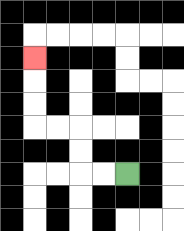{'start': '[5, 7]', 'end': '[1, 2]', 'path_directions': 'L,L,U,U,L,L,U,U,U', 'path_coordinates': '[[5, 7], [4, 7], [3, 7], [3, 6], [3, 5], [2, 5], [1, 5], [1, 4], [1, 3], [1, 2]]'}